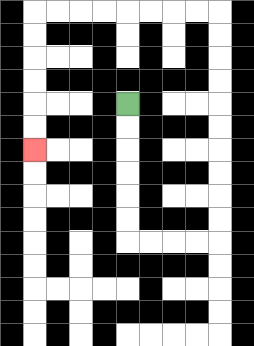{'start': '[5, 4]', 'end': '[1, 6]', 'path_directions': 'D,D,D,D,D,D,R,R,R,R,U,U,U,U,U,U,U,U,U,U,L,L,L,L,L,L,L,L,D,D,D,D,D,D', 'path_coordinates': '[[5, 4], [5, 5], [5, 6], [5, 7], [5, 8], [5, 9], [5, 10], [6, 10], [7, 10], [8, 10], [9, 10], [9, 9], [9, 8], [9, 7], [9, 6], [9, 5], [9, 4], [9, 3], [9, 2], [9, 1], [9, 0], [8, 0], [7, 0], [6, 0], [5, 0], [4, 0], [3, 0], [2, 0], [1, 0], [1, 1], [1, 2], [1, 3], [1, 4], [1, 5], [1, 6]]'}